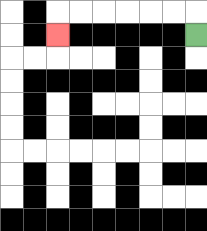{'start': '[8, 1]', 'end': '[2, 1]', 'path_directions': 'U,L,L,L,L,L,L,D', 'path_coordinates': '[[8, 1], [8, 0], [7, 0], [6, 0], [5, 0], [4, 0], [3, 0], [2, 0], [2, 1]]'}